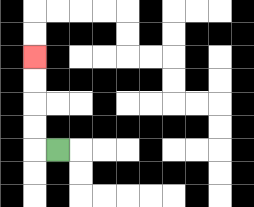{'start': '[2, 6]', 'end': '[1, 2]', 'path_directions': 'L,U,U,U,U', 'path_coordinates': '[[2, 6], [1, 6], [1, 5], [1, 4], [1, 3], [1, 2]]'}